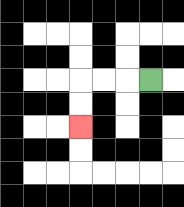{'start': '[6, 3]', 'end': '[3, 5]', 'path_directions': 'L,L,L,D,D', 'path_coordinates': '[[6, 3], [5, 3], [4, 3], [3, 3], [3, 4], [3, 5]]'}